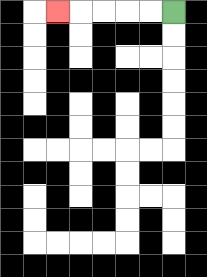{'start': '[7, 0]', 'end': '[2, 0]', 'path_directions': 'L,L,L,L,L', 'path_coordinates': '[[7, 0], [6, 0], [5, 0], [4, 0], [3, 0], [2, 0]]'}